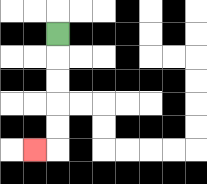{'start': '[2, 1]', 'end': '[1, 6]', 'path_directions': 'D,D,D,D,D,L', 'path_coordinates': '[[2, 1], [2, 2], [2, 3], [2, 4], [2, 5], [2, 6], [1, 6]]'}